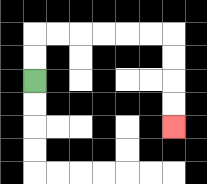{'start': '[1, 3]', 'end': '[7, 5]', 'path_directions': 'U,U,R,R,R,R,R,R,D,D,D,D', 'path_coordinates': '[[1, 3], [1, 2], [1, 1], [2, 1], [3, 1], [4, 1], [5, 1], [6, 1], [7, 1], [7, 2], [7, 3], [7, 4], [7, 5]]'}